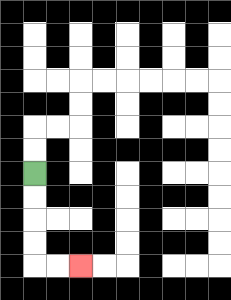{'start': '[1, 7]', 'end': '[3, 11]', 'path_directions': 'D,D,D,D,R,R', 'path_coordinates': '[[1, 7], [1, 8], [1, 9], [1, 10], [1, 11], [2, 11], [3, 11]]'}